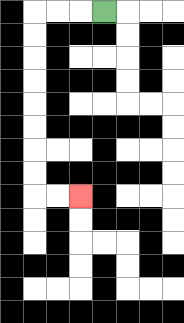{'start': '[4, 0]', 'end': '[3, 8]', 'path_directions': 'L,L,L,D,D,D,D,D,D,D,D,R,R', 'path_coordinates': '[[4, 0], [3, 0], [2, 0], [1, 0], [1, 1], [1, 2], [1, 3], [1, 4], [1, 5], [1, 6], [1, 7], [1, 8], [2, 8], [3, 8]]'}